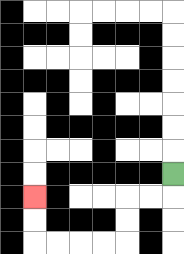{'start': '[7, 7]', 'end': '[1, 8]', 'path_directions': 'D,L,L,D,D,L,L,L,L,U,U', 'path_coordinates': '[[7, 7], [7, 8], [6, 8], [5, 8], [5, 9], [5, 10], [4, 10], [3, 10], [2, 10], [1, 10], [1, 9], [1, 8]]'}